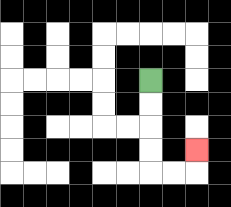{'start': '[6, 3]', 'end': '[8, 6]', 'path_directions': 'D,D,D,D,R,R,U', 'path_coordinates': '[[6, 3], [6, 4], [6, 5], [6, 6], [6, 7], [7, 7], [8, 7], [8, 6]]'}